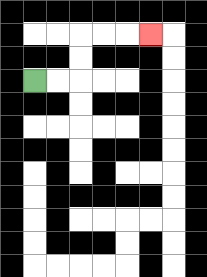{'start': '[1, 3]', 'end': '[6, 1]', 'path_directions': 'R,R,U,U,R,R,R', 'path_coordinates': '[[1, 3], [2, 3], [3, 3], [3, 2], [3, 1], [4, 1], [5, 1], [6, 1]]'}